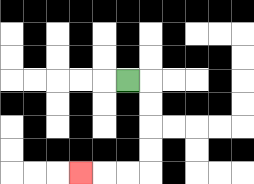{'start': '[5, 3]', 'end': '[3, 7]', 'path_directions': 'R,D,D,D,D,L,L,L', 'path_coordinates': '[[5, 3], [6, 3], [6, 4], [6, 5], [6, 6], [6, 7], [5, 7], [4, 7], [3, 7]]'}